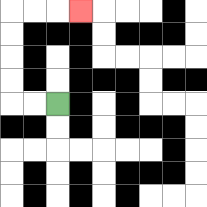{'start': '[2, 4]', 'end': '[3, 0]', 'path_directions': 'L,L,U,U,U,U,R,R,R', 'path_coordinates': '[[2, 4], [1, 4], [0, 4], [0, 3], [0, 2], [0, 1], [0, 0], [1, 0], [2, 0], [3, 0]]'}